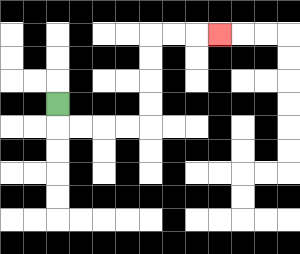{'start': '[2, 4]', 'end': '[9, 1]', 'path_directions': 'D,R,R,R,R,U,U,U,U,R,R,R', 'path_coordinates': '[[2, 4], [2, 5], [3, 5], [4, 5], [5, 5], [6, 5], [6, 4], [6, 3], [6, 2], [6, 1], [7, 1], [8, 1], [9, 1]]'}